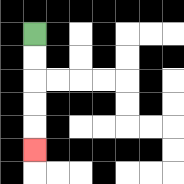{'start': '[1, 1]', 'end': '[1, 6]', 'path_directions': 'D,D,D,D,D', 'path_coordinates': '[[1, 1], [1, 2], [1, 3], [1, 4], [1, 5], [1, 6]]'}